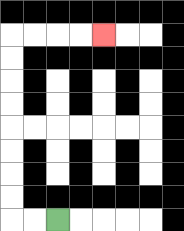{'start': '[2, 9]', 'end': '[4, 1]', 'path_directions': 'L,L,U,U,U,U,U,U,U,U,R,R,R,R', 'path_coordinates': '[[2, 9], [1, 9], [0, 9], [0, 8], [0, 7], [0, 6], [0, 5], [0, 4], [0, 3], [0, 2], [0, 1], [1, 1], [2, 1], [3, 1], [4, 1]]'}